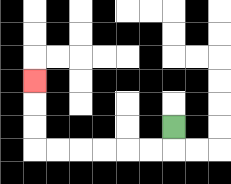{'start': '[7, 5]', 'end': '[1, 3]', 'path_directions': 'D,L,L,L,L,L,L,U,U,U', 'path_coordinates': '[[7, 5], [7, 6], [6, 6], [5, 6], [4, 6], [3, 6], [2, 6], [1, 6], [1, 5], [1, 4], [1, 3]]'}